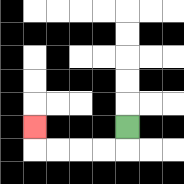{'start': '[5, 5]', 'end': '[1, 5]', 'path_directions': 'D,L,L,L,L,U', 'path_coordinates': '[[5, 5], [5, 6], [4, 6], [3, 6], [2, 6], [1, 6], [1, 5]]'}